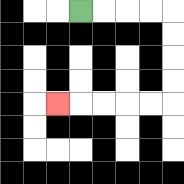{'start': '[3, 0]', 'end': '[2, 4]', 'path_directions': 'R,R,R,R,D,D,D,D,L,L,L,L,L', 'path_coordinates': '[[3, 0], [4, 0], [5, 0], [6, 0], [7, 0], [7, 1], [7, 2], [7, 3], [7, 4], [6, 4], [5, 4], [4, 4], [3, 4], [2, 4]]'}